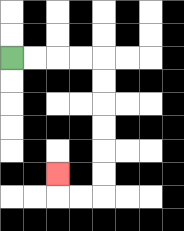{'start': '[0, 2]', 'end': '[2, 7]', 'path_directions': 'R,R,R,R,D,D,D,D,D,D,L,L,U', 'path_coordinates': '[[0, 2], [1, 2], [2, 2], [3, 2], [4, 2], [4, 3], [4, 4], [4, 5], [4, 6], [4, 7], [4, 8], [3, 8], [2, 8], [2, 7]]'}